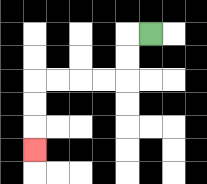{'start': '[6, 1]', 'end': '[1, 6]', 'path_directions': 'L,D,D,L,L,L,L,D,D,D', 'path_coordinates': '[[6, 1], [5, 1], [5, 2], [5, 3], [4, 3], [3, 3], [2, 3], [1, 3], [1, 4], [1, 5], [1, 6]]'}